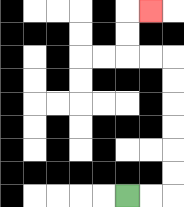{'start': '[5, 8]', 'end': '[6, 0]', 'path_directions': 'R,R,U,U,U,U,U,U,L,L,U,U,R', 'path_coordinates': '[[5, 8], [6, 8], [7, 8], [7, 7], [7, 6], [7, 5], [7, 4], [7, 3], [7, 2], [6, 2], [5, 2], [5, 1], [5, 0], [6, 0]]'}